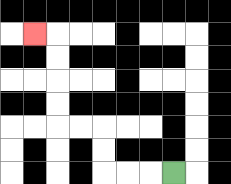{'start': '[7, 7]', 'end': '[1, 1]', 'path_directions': 'L,L,L,U,U,L,L,U,U,U,U,L', 'path_coordinates': '[[7, 7], [6, 7], [5, 7], [4, 7], [4, 6], [4, 5], [3, 5], [2, 5], [2, 4], [2, 3], [2, 2], [2, 1], [1, 1]]'}